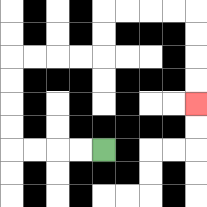{'start': '[4, 6]', 'end': '[8, 4]', 'path_directions': 'L,L,L,L,U,U,U,U,R,R,R,R,U,U,R,R,R,R,D,D,D,D', 'path_coordinates': '[[4, 6], [3, 6], [2, 6], [1, 6], [0, 6], [0, 5], [0, 4], [0, 3], [0, 2], [1, 2], [2, 2], [3, 2], [4, 2], [4, 1], [4, 0], [5, 0], [6, 0], [7, 0], [8, 0], [8, 1], [8, 2], [8, 3], [8, 4]]'}